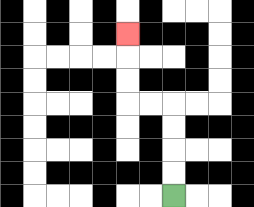{'start': '[7, 8]', 'end': '[5, 1]', 'path_directions': 'U,U,U,U,L,L,U,U,U', 'path_coordinates': '[[7, 8], [7, 7], [7, 6], [7, 5], [7, 4], [6, 4], [5, 4], [5, 3], [5, 2], [5, 1]]'}